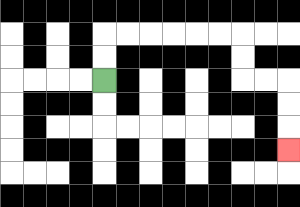{'start': '[4, 3]', 'end': '[12, 6]', 'path_directions': 'U,U,R,R,R,R,R,R,D,D,R,R,D,D,D', 'path_coordinates': '[[4, 3], [4, 2], [4, 1], [5, 1], [6, 1], [7, 1], [8, 1], [9, 1], [10, 1], [10, 2], [10, 3], [11, 3], [12, 3], [12, 4], [12, 5], [12, 6]]'}